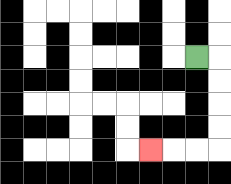{'start': '[8, 2]', 'end': '[6, 6]', 'path_directions': 'R,D,D,D,D,L,L,L', 'path_coordinates': '[[8, 2], [9, 2], [9, 3], [9, 4], [9, 5], [9, 6], [8, 6], [7, 6], [6, 6]]'}